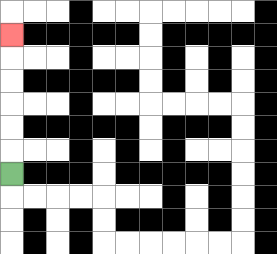{'start': '[0, 7]', 'end': '[0, 1]', 'path_directions': 'U,U,U,U,U,U', 'path_coordinates': '[[0, 7], [0, 6], [0, 5], [0, 4], [0, 3], [0, 2], [0, 1]]'}